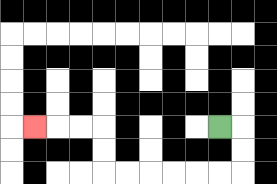{'start': '[9, 5]', 'end': '[1, 5]', 'path_directions': 'R,D,D,L,L,L,L,L,L,U,U,L,L,L', 'path_coordinates': '[[9, 5], [10, 5], [10, 6], [10, 7], [9, 7], [8, 7], [7, 7], [6, 7], [5, 7], [4, 7], [4, 6], [4, 5], [3, 5], [2, 5], [1, 5]]'}